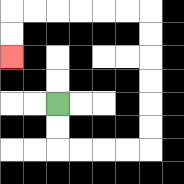{'start': '[2, 4]', 'end': '[0, 2]', 'path_directions': 'D,D,R,R,R,R,U,U,U,U,U,U,L,L,L,L,L,L,D,D', 'path_coordinates': '[[2, 4], [2, 5], [2, 6], [3, 6], [4, 6], [5, 6], [6, 6], [6, 5], [6, 4], [6, 3], [6, 2], [6, 1], [6, 0], [5, 0], [4, 0], [3, 0], [2, 0], [1, 0], [0, 0], [0, 1], [0, 2]]'}